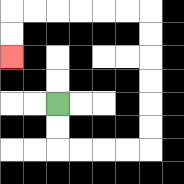{'start': '[2, 4]', 'end': '[0, 2]', 'path_directions': 'D,D,R,R,R,R,U,U,U,U,U,U,L,L,L,L,L,L,D,D', 'path_coordinates': '[[2, 4], [2, 5], [2, 6], [3, 6], [4, 6], [5, 6], [6, 6], [6, 5], [6, 4], [6, 3], [6, 2], [6, 1], [6, 0], [5, 0], [4, 0], [3, 0], [2, 0], [1, 0], [0, 0], [0, 1], [0, 2]]'}